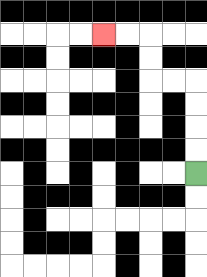{'start': '[8, 7]', 'end': '[4, 1]', 'path_directions': 'U,U,U,U,L,L,U,U,L,L', 'path_coordinates': '[[8, 7], [8, 6], [8, 5], [8, 4], [8, 3], [7, 3], [6, 3], [6, 2], [6, 1], [5, 1], [4, 1]]'}